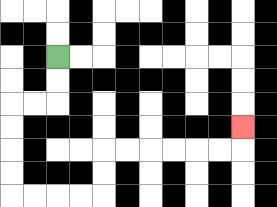{'start': '[2, 2]', 'end': '[10, 5]', 'path_directions': 'D,D,L,L,D,D,D,D,R,R,R,R,U,U,R,R,R,R,R,R,U', 'path_coordinates': '[[2, 2], [2, 3], [2, 4], [1, 4], [0, 4], [0, 5], [0, 6], [0, 7], [0, 8], [1, 8], [2, 8], [3, 8], [4, 8], [4, 7], [4, 6], [5, 6], [6, 6], [7, 6], [8, 6], [9, 6], [10, 6], [10, 5]]'}